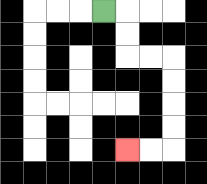{'start': '[4, 0]', 'end': '[5, 6]', 'path_directions': 'R,D,D,R,R,D,D,D,D,L,L', 'path_coordinates': '[[4, 0], [5, 0], [5, 1], [5, 2], [6, 2], [7, 2], [7, 3], [7, 4], [7, 5], [7, 6], [6, 6], [5, 6]]'}